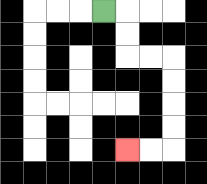{'start': '[4, 0]', 'end': '[5, 6]', 'path_directions': 'R,D,D,R,R,D,D,D,D,L,L', 'path_coordinates': '[[4, 0], [5, 0], [5, 1], [5, 2], [6, 2], [7, 2], [7, 3], [7, 4], [7, 5], [7, 6], [6, 6], [5, 6]]'}